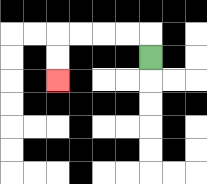{'start': '[6, 2]', 'end': '[2, 3]', 'path_directions': 'U,L,L,L,L,D,D', 'path_coordinates': '[[6, 2], [6, 1], [5, 1], [4, 1], [3, 1], [2, 1], [2, 2], [2, 3]]'}